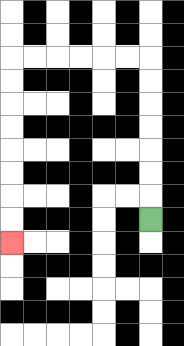{'start': '[6, 9]', 'end': '[0, 10]', 'path_directions': 'U,U,U,U,U,U,U,L,L,L,L,L,L,D,D,D,D,D,D,D,D', 'path_coordinates': '[[6, 9], [6, 8], [6, 7], [6, 6], [6, 5], [6, 4], [6, 3], [6, 2], [5, 2], [4, 2], [3, 2], [2, 2], [1, 2], [0, 2], [0, 3], [0, 4], [0, 5], [0, 6], [0, 7], [0, 8], [0, 9], [0, 10]]'}